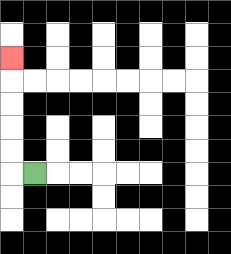{'start': '[1, 7]', 'end': '[0, 2]', 'path_directions': 'L,U,U,U,U,U', 'path_coordinates': '[[1, 7], [0, 7], [0, 6], [0, 5], [0, 4], [0, 3], [0, 2]]'}